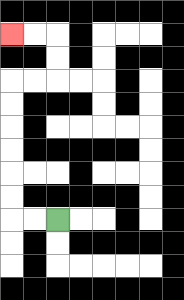{'start': '[2, 9]', 'end': '[0, 1]', 'path_directions': 'L,L,U,U,U,U,U,U,R,R,U,U,L,L', 'path_coordinates': '[[2, 9], [1, 9], [0, 9], [0, 8], [0, 7], [0, 6], [0, 5], [0, 4], [0, 3], [1, 3], [2, 3], [2, 2], [2, 1], [1, 1], [0, 1]]'}